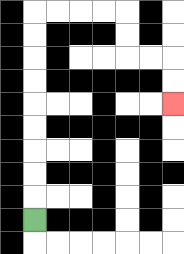{'start': '[1, 9]', 'end': '[7, 4]', 'path_directions': 'U,U,U,U,U,U,U,U,U,R,R,R,R,D,D,R,R,D,D', 'path_coordinates': '[[1, 9], [1, 8], [1, 7], [1, 6], [1, 5], [1, 4], [1, 3], [1, 2], [1, 1], [1, 0], [2, 0], [3, 0], [4, 0], [5, 0], [5, 1], [5, 2], [6, 2], [7, 2], [7, 3], [7, 4]]'}